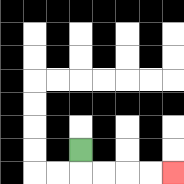{'start': '[3, 6]', 'end': '[7, 7]', 'path_directions': 'D,R,R,R,R', 'path_coordinates': '[[3, 6], [3, 7], [4, 7], [5, 7], [6, 7], [7, 7]]'}